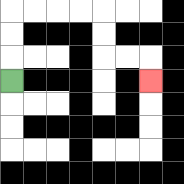{'start': '[0, 3]', 'end': '[6, 3]', 'path_directions': 'U,U,U,R,R,R,R,D,D,R,R,D', 'path_coordinates': '[[0, 3], [0, 2], [0, 1], [0, 0], [1, 0], [2, 0], [3, 0], [4, 0], [4, 1], [4, 2], [5, 2], [6, 2], [6, 3]]'}